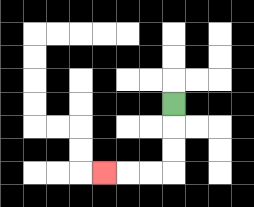{'start': '[7, 4]', 'end': '[4, 7]', 'path_directions': 'D,D,D,L,L,L', 'path_coordinates': '[[7, 4], [7, 5], [7, 6], [7, 7], [6, 7], [5, 7], [4, 7]]'}